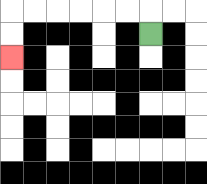{'start': '[6, 1]', 'end': '[0, 2]', 'path_directions': 'U,L,L,L,L,L,L,D,D', 'path_coordinates': '[[6, 1], [6, 0], [5, 0], [4, 0], [3, 0], [2, 0], [1, 0], [0, 0], [0, 1], [0, 2]]'}